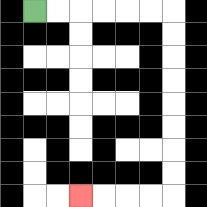{'start': '[1, 0]', 'end': '[3, 8]', 'path_directions': 'R,R,R,R,R,R,D,D,D,D,D,D,D,D,L,L,L,L', 'path_coordinates': '[[1, 0], [2, 0], [3, 0], [4, 0], [5, 0], [6, 0], [7, 0], [7, 1], [7, 2], [7, 3], [7, 4], [7, 5], [7, 6], [7, 7], [7, 8], [6, 8], [5, 8], [4, 8], [3, 8]]'}